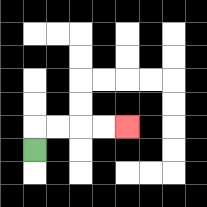{'start': '[1, 6]', 'end': '[5, 5]', 'path_directions': 'U,R,R,R,R', 'path_coordinates': '[[1, 6], [1, 5], [2, 5], [3, 5], [4, 5], [5, 5]]'}